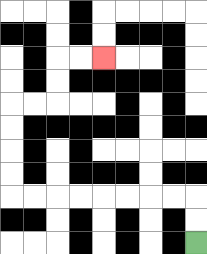{'start': '[8, 10]', 'end': '[4, 2]', 'path_directions': 'U,U,L,L,L,L,L,L,L,L,U,U,U,U,R,R,U,U,R,R', 'path_coordinates': '[[8, 10], [8, 9], [8, 8], [7, 8], [6, 8], [5, 8], [4, 8], [3, 8], [2, 8], [1, 8], [0, 8], [0, 7], [0, 6], [0, 5], [0, 4], [1, 4], [2, 4], [2, 3], [2, 2], [3, 2], [4, 2]]'}